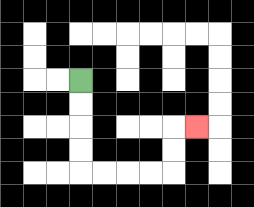{'start': '[3, 3]', 'end': '[8, 5]', 'path_directions': 'D,D,D,D,R,R,R,R,U,U,R', 'path_coordinates': '[[3, 3], [3, 4], [3, 5], [3, 6], [3, 7], [4, 7], [5, 7], [6, 7], [7, 7], [7, 6], [7, 5], [8, 5]]'}